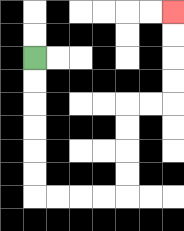{'start': '[1, 2]', 'end': '[7, 0]', 'path_directions': 'D,D,D,D,D,D,R,R,R,R,U,U,U,U,R,R,U,U,U,U', 'path_coordinates': '[[1, 2], [1, 3], [1, 4], [1, 5], [1, 6], [1, 7], [1, 8], [2, 8], [3, 8], [4, 8], [5, 8], [5, 7], [5, 6], [5, 5], [5, 4], [6, 4], [7, 4], [7, 3], [7, 2], [7, 1], [7, 0]]'}